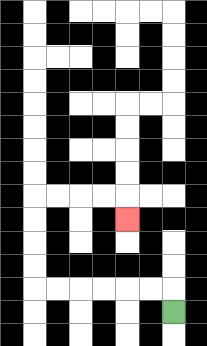{'start': '[7, 13]', 'end': '[5, 9]', 'path_directions': 'U,L,L,L,L,L,L,U,U,U,U,R,R,R,R,D', 'path_coordinates': '[[7, 13], [7, 12], [6, 12], [5, 12], [4, 12], [3, 12], [2, 12], [1, 12], [1, 11], [1, 10], [1, 9], [1, 8], [2, 8], [3, 8], [4, 8], [5, 8], [5, 9]]'}